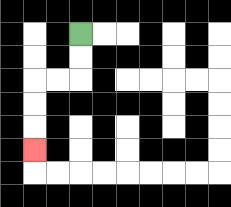{'start': '[3, 1]', 'end': '[1, 6]', 'path_directions': 'D,D,L,L,D,D,D', 'path_coordinates': '[[3, 1], [3, 2], [3, 3], [2, 3], [1, 3], [1, 4], [1, 5], [1, 6]]'}